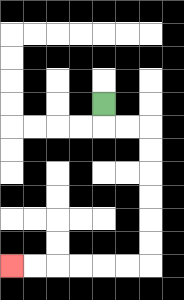{'start': '[4, 4]', 'end': '[0, 11]', 'path_directions': 'D,R,R,D,D,D,D,D,D,L,L,L,L,L,L', 'path_coordinates': '[[4, 4], [4, 5], [5, 5], [6, 5], [6, 6], [6, 7], [6, 8], [6, 9], [6, 10], [6, 11], [5, 11], [4, 11], [3, 11], [2, 11], [1, 11], [0, 11]]'}